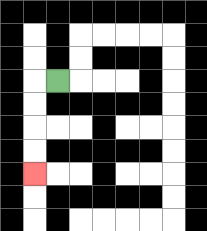{'start': '[2, 3]', 'end': '[1, 7]', 'path_directions': 'L,D,D,D,D', 'path_coordinates': '[[2, 3], [1, 3], [1, 4], [1, 5], [1, 6], [1, 7]]'}